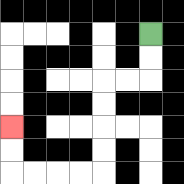{'start': '[6, 1]', 'end': '[0, 5]', 'path_directions': 'D,D,L,L,D,D,D,D,L,L,L,L,U,U', 'path_coordinates': '[[6, 1], [6, 2], [6, 3], [5, 3], [4, 3], [4, 4], [4, 5], [4, 6], [4, 7], [3, 7], [2, 7], [1, 7], [0, 7], [0, 6], [0, 5]]'}